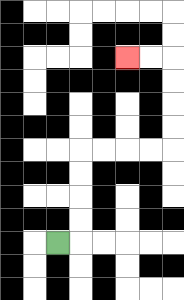{'start': '[2, 10]', 'end': '[5, 2]', 'path_directions': 'R,U,U,U,U,R,R,R,R,U,U,U,U,L,L', 'path_coordinates': '[[2, 10], [3, 10], [3, 9], [3, 8], [3, 7], [3, 6], [4, 6], [5, 6], [6, 6], [7, 6], [7, 5], [7, 4], [7, 3], [7, 2], [6, 2], [5, 2]]'}